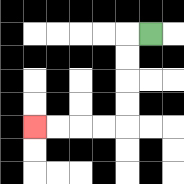{'start': '[6, 1]', 'end': '[1, 5]', 'path_directions': 'L,D,D,D,D,L,L,L,L', 'path_coordinates': '[[6, 1], [5, 1], [5, 2], [5, 3], [5, 4], [5, 5], [4, 5], [3, 5], [2, 5], [1, 5]]'}